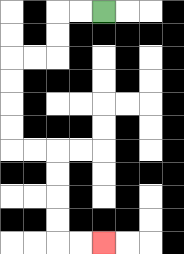{'start': '[4, 0]', 'end': '[4, 10]', 'path_directions': 'L,L,D,D,L,L,D,D,D,D,R,R,D,D,D,D,R,R', 'path_coordinates': '[[4, 0], [3, 0], [2, 0], [2, 1], [2, 2], [1, 2], [0, 2], [0, 3], [0, 4], [0, 5], [0, 6], [1, 6], [2, 6], [2, 7], [2, 8], [2, 9], [2, 10], [3, 10], [4, 10]]'}